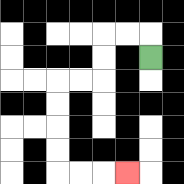{'start': '[6, 2]', 'end': '[5, 7]', 'path_directions': 'U,L,L,D,D,L,L,D,D,D,D,R,R,R', 'path_coordinates': '[[6, 2], [6, 1], [5, 1], [4, 1], [4, 2], [4, 3], [3, 3], [2, 3], [2, 4], [2, 5], [2, 6], [2, 7], [3, 7], [4, 7], [5, 7]]'}